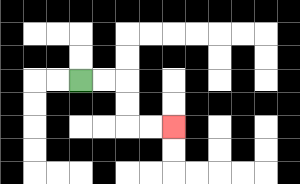{'start': '[3, 3]', 'end': '[7, 5]', 'path_directions': 'R,R,D,D,R,R', 'path_coordinates': '[[3, 3], [4, 3], [5, 3], [5, 4], [5, 5], [6, 5], [7, 5]]'}